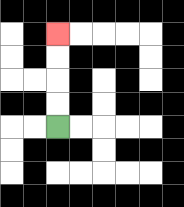{'start': '[2, 5]', 'end': '[2, 1]', 'path_directions': 'U,U,U,U', 'path_coordinates': '[[2, 5], [2, 4], [2, 3], [2, 2], [2, 1]]'}